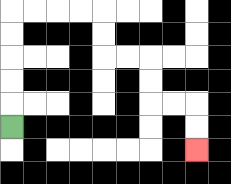{'start': '[0, 5]', 'end': '[8, 6]', 'path_directions': 'U,U,U,U,U,R,R,R,R,D,D,R,R,D,D,R,R,D,D', 'path_coordinates': '[[0, 5], [0, 4], [0, 3], [0, 2], [0, 1], [0, 0], [1, 0], [2, 0], [3, 0], [4, 0], [4, 1], [4, 2], [5, 2], [6, 2], [6, 3], [6, 4], [7, 4], [8, 4], [8, 5], [8, 6]]'}